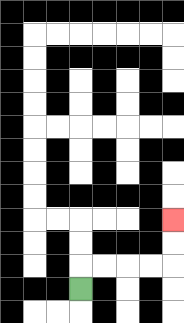{'start': '[3, 12]', 'end': '[7, 9]', 'path_directions': 'U,R,R,R,R,U,U', 'path_coordinates': '[[3, 12], [3, 11], [4, 11], [5, 11], [6, 11], [7, 11], [7, 10], [7, 9]]'}